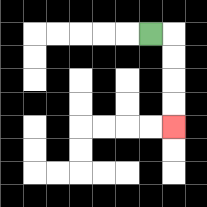{'start': '[6, 1]', 'end': '[7, 5]', 'path_directions': 'R,D,D,D,D', 'path_coordinates': '[[6, 1], [7, 1], [7, 2], [7, 3], [7, 4], [7, 5]]'}